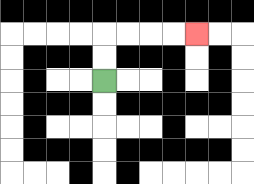{'start': '[4, 3]', 'end': '[8, 1]', 'path_directions': 'U,U,R,R,R,R', 'path_coordinates': '[[4, 3], [4, 2], [4, 1], [5, 1], [6, 1], [7, 1], [8, 1]]'}